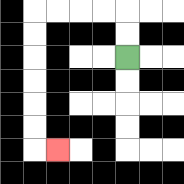{'start': '[5, 2]', 'end': '[2, 6]', 'path_directions': 'U,U,L,L,L,L,D,D,D,D,D,D,R', 'path_coordinates': '[[5, 2], [5, 1], [5, 0], [4, 0], [3, 0], [2, 0], [1, 0], [1, 1], [1, 2], [1, 3], [1, 4], [1, 5], [1, 6], [2, 6]]'}